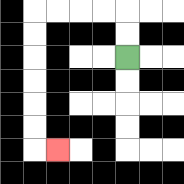{'start': '[5, 2]', 'end': '[2, 6]', 'path_directions': 'U,U,L,L,L,L,D,D,D,D,D,D,R', 'path_coordinates': '[[5, 2], [5, 1], [5, 0], [4, 0], [3, 0], [2, 0], [1, 0], [1, 1], [1, 2], [1, 3], [1, 4], [1, 5], [1, 6], [2, 6]]'}